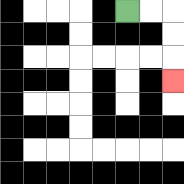{'start': '[5, 0]', 'end': '[7, 3]', 'path_directions': 'R,R,D,D,D', 'path_coordinates': '[[5, 0], [6, 0], [7, 0], [7, 1], [7, 2], [7, 3]]'}